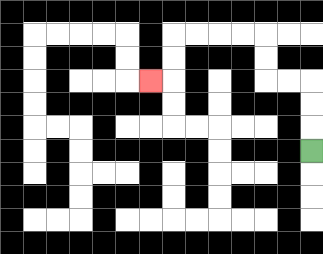{'start': '[13, 6]', 'end': '[6, 3]', 'path_directions': 'U,U,U,L,L,U,U,L,L,L,L,D,D,L', 'path_coordinates': '[[13, 6], [13, 5], [13, 4], [13, 3], [12, 3], [11, 3], [11, 2], [11, 1], [10, 1], [9, 1], [8, 1], [7, 1], [7, 2], [7, 3], [6, 3]]'}